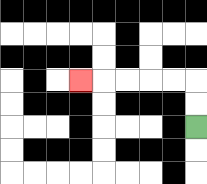{'start': '[8, 5]', 'end': '[3, 3]', 'path_directions': 'U,U,L,L,L,L,L', 'path_coordinates': '[[8, 5], [8, 4], [8, 3], [7, 3], [6, 3], [5, 3], [4, 3], [3, 3]]'}